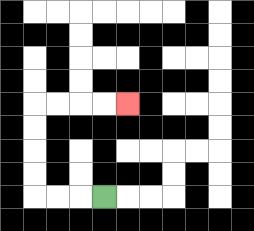{'start': '[4, 8]', 'end': '[5, 4]', 'path_directions': 'L,L,L,U,U,U,U,R,R,R,R', 'path_coordinates': '[[4, 8], [3, 8], [2, 8], [1, 8], [1, 7], [1, 6], [1, 5], [1, 4], [2, 4], [3, 4], [4, 4], [5, 4]]'}